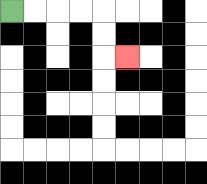{'start': '[0, 0]', 'end': '[5, 2]', 'path_directions': 'R,R,R,R,D,D,R', 'path_coordinates': '[[0, 0], [1, 0], [2, 0], [3, 0], [4, 0], [4, 1], [4, 2], [5, 2]]'}